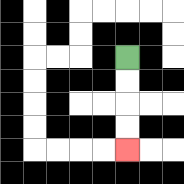{'start': '[5, 2]', 'end': '[5, 6]', 'path_directions': 'D,D,D,D', 'path_coordinates': '[[5, 2], [5, 3], [5, 4], [5, 5], [5, 6]]'}